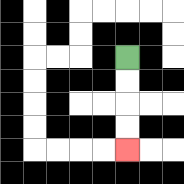{'start': '[5, 2]', 'end': '[5, 6]', 'path_directions': 'D,D,D,D', 'path_coordinates': '[[5, 2], [5, 3], [5, 4], [5, 5], [5, 6]]'}